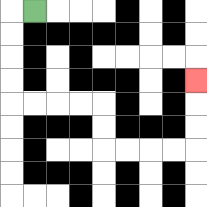{'start': '[1, 0]', 'end': '[8, 3]', 'path_directions': 'L,D,D,D,D,R,R,R,R,D,D,R,R,R,R,U,U,U', 'path_coordinates': '[[1, 0], [0, 0], [0, 1], [0, 2], [0, 3], [0, 4], [1, 4], [2, 4], [3, 4], [4, 4], [4, 5], [4, 6], [5, 6], [6, 6], [7, 6], [8, 6], [8, 5], [8, 4], [8, 3]]'}